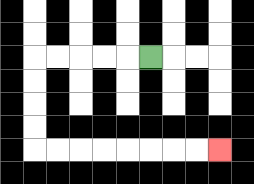{'start': '[6, 2]', 'end': '[9, 6]', 'path_directions': 'L,L,L,L,L,D,D,D,D,R,R,R,R,R,R,R,R', 'path_coordinates': '[[6, 2], [5, 2], [4, 2], [3, 2], [2, 2], [1, 2], [1, 3], [1, 4], [1, 5], [1, 6], [2, 6], [3, 6], [4, 6], [5, 6], [6, 6], [7, 6], [8, 6], [9, 6]]'}